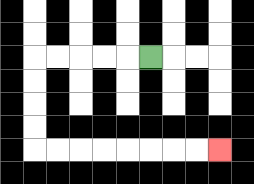{'start': '[6, 2]', 'end': '[9, 6]', 'path_directions': 'L,L,L,L,L,D,D,D,D,R,R,R,R,R,R,R,R', 'path_coordinates': '[[6, 2], [5, 2], [4, 2], [3, 2], [2, 2], [1, 2], [1, 3], [1, 4], [1, 5], [1, 6], [2, 6], [3, 6], [4, 6], [5, 6], [6, 6], [7, 6], [8, 6], [9, 6]]'}